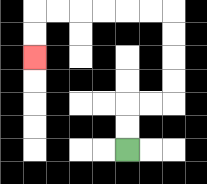{'start': '[5, 6]', 'end': '[1, 2]', 'path_directions': 'U,U,R,R,U,U,U,U,L,L,L,L,L,L,D,D', 'path_coordinates': '[[5, 6], [5, 5], [5, 4], [6, 4], [7, 4], [7, 3], [7, 2], [7, 1], [7, 0], [6, 0], [5, 0], [4, 0], [3, 0], [2, 0], [1, 0], [1, 1], [1, 2]]'}